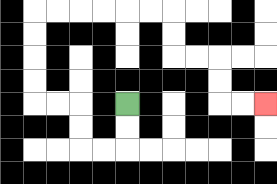{'start': '[5, 4]', 'end': '[11, 4]', 'path_directions': 'D,D,L,L,U,U,L,L,U,U,U,U,R,R,R,R,R,R,D,D,R,R,D,D,R,R', 'path_coordinates': '[[5, 4], [5, 5], [5, 6], [4, 6], [3, 6], [3, 5], [3, 4], [2, 4], [1, 4], [1, 3], [1, 2], [1, 1], [1, 0], [2, 0], [3, 0], [4, 0], [5, 0], [6, 0], [7, 0], [7, 1], [7, 2], [8, 2], [9, 2], [9, 3], [9, 4], [10, 4], [11, 4]]'}